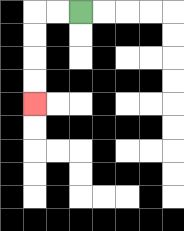{'start': '[3, 0]', 'end': '[1, 4]', 'path_directions': 'L,L,D,D,D,D', 'path_coordinates': '[[3, 0], [2, 0], [1, 0], [1, 1], [1, 2], [1, 3], [1, 4]]'}